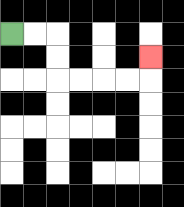{'start': '[0, 1]', 'end': '[6, 2]', 'path_directions': 'R,R,D,D,R,R,R,R,U', 'path_coordinates': '[[0, 1], [1, 1], [2, 1], [2, 2], [2, 3], [3, 3], [4, 3], [5, 3], [6, 3], [6, 2]]'}